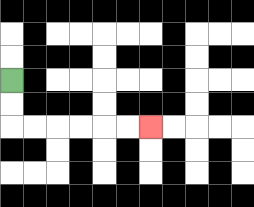{'start': '[0, 3]', 'end': '[6, 5]', 'path_directions': 'D,D,R,R,R,R,R,R', 'path_coordinates': '[[0, 3], [0, 4], [0, 5], [1, 5], [2, 5], [3, 5], [4, 5], [5, 5], [6, 5]]'}